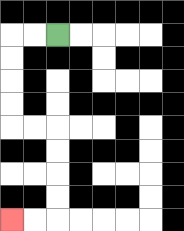{'start': '[2, 1]', 'end': '[0, 9]', 'path_directions': 'L,L,D,D,D,D,R,R,D,D,D,D,L,L', 'path_coordinates': '[[2, 1], [1, 1], [0, 1], [0, 2], [0, 3], [0, 4], [0, 5], [1, 5], [2, 5], [2, 6], [2, 7], [2, 8], [2, 9], [1, 9], [0, 9]]'}